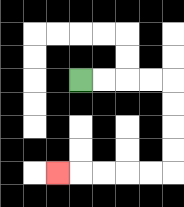{'start': '[3, 3]', 'end': '[2, 7]', 'path_directions': 'R,R,R,R,D,D,D,D,L,L,L,L,L', 'path_coordinates': '[[3, 3], [4, 3], [5, 3], [6, 3], [7, 3], [7, 4], [7, 5], [7, 6], [7, 7], [6, 7], [5, 7], [4, 7], [3, 7], [2, 7]]'}